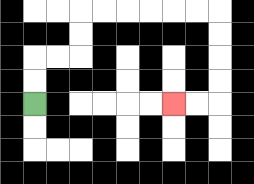{'start': '[1, 4]', 'end': '[7, 4]', 'path_directions': 'U,U,R,R,U,U,R,R,R,R,R,R,D,D,D,D,L,L', 'path_coordinates': '[[1, 4], [1, 3], [1, 2], [2, 2], [3, 2], [3, 1], [3, 0], [4, 0], [5, 0], [6, 0], [7, 0], [8, 0], [9, 0], [9, 1], [9, 2], [9, 3], [9, 4], [8, 4], [7, 4]]'}